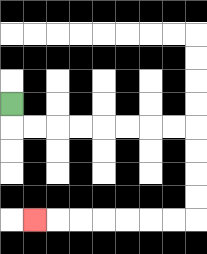{'start': '[0, 4]', 'end': '[1, 9]', 'path_directions': 'D,R,R,R,R,R,R,R,R,D,D,D,D,L,L,L,L,L,L,L', 'path_coordinates': '[[0, 4], [0, 5], [1, 5], [2, 5], [3, 5], [4, 5], [5, 5], [6, 5], [7, 5], [8, 5], [8, 6], [8, 7], [8, 8], [8, 9], [7, 9], [6, 9], [5, 9], [4, 9], [3, 9], [2, 9], [1, 9]]'}